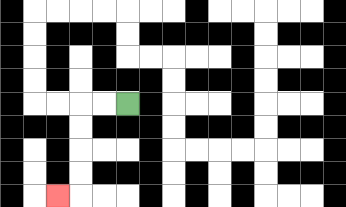{'start': '[5, 4]', 'end': '[2, 8]', 'path_directions': 'L,L,D,D,D,D,L', 'path_coordinates': '[[5, 4], [4, 4], [3, 4], [3, 5], [3, 6], [3, 7], [3, 8], [2, 8]]'}